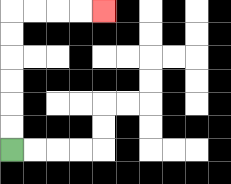{'start': '[0, 6]', 'end': '[4, 0]', 'path_directions': 'U,U,U,U,U,U,R,R,R,R', 'path_coordinates': '[[0, 6], [0, 5], [0, 4], [0, 3], [0, 2], [0, 1], [0, 0], [1, 0], [2, 0], [3, 0], [4, 0]]'}